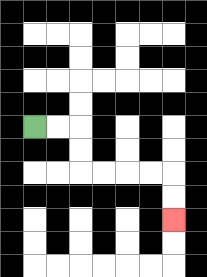{'start': '[1, 5]', 'end': '[7, 9]', 'path_directions': 'R,R,D,D,R,R,R,R,D,D', 'path_coordinates': '[[1, 5], [2, 5], [3, 5], [3, 6], [3, 7], [4, 7], [5, 7], [6, 7], [7, 7], [7, 8], [7, 9]]'}